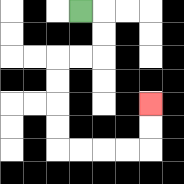{'start': '[3, 0]', 'end': '[6, 4]', 'path_directions': 'R,D,D,L,L,D,D,D,D,R,R,R,R,U,U', 'path_coordinates': '[[3, 0], [4, 0], [4, 1], [4, 2], [3, 2], [2, 2], [2, 3], [2, 4], [2, 5], [2, 6], [3, 6], [4, 6], [5, 6], [6, 6], [6, 5], [6, 4]]'}